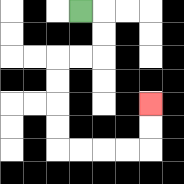{'start': '[3, 0]', 'end': '[6, 4]', 'path_directions': 'R,D,D,L,L,D,D,D,D,R,R,R,R,U,U', 'path_coordinates': '[[3, 0], [4, 0], [4, 1], [4, 2], [3, 2], [2, 2], [2, 3], [2, 4], [2, 5], [2, 6], [3, 6], [4, 6], [5, 6], [6, 6], [6, 5], [6, 4]]'}